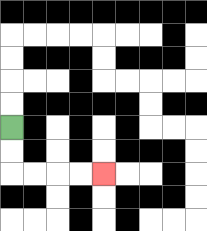{'start': '[0, 5]', 'end': '[4, 7]', 'path_directions': 'D,D,R,R,R,R', 'path_coordinates': '[[0, 5], [0, 6], [0, 7], [1, 7], [2, 7], [3, 7], [4, 7]]'}